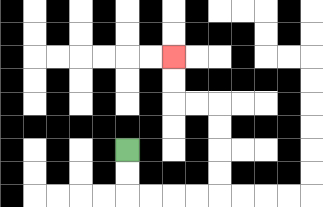{'start': '[5, 6]', 'end': '[7, 2]', 'path_directions': 'D,D,R,R,R,R,U,U,U,U,L,L,U,U', 'path_coordinates': '[[5, 6], [5, 7], [5, 8], [6, 8], [7, 8], [8, 8], [9, 8], [9, 7], [9, 6], [9, 5], [9, 4], [8, 4], [7, 4], [7, 3], [7, 2]]'}